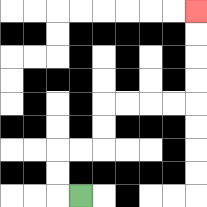{'start': '[3, 8]', 'end': '[8, 0]', 'path_directions': 'L,U,U,R,R,U,U,R,R,R,R,U,U,U,U', 'path_coordinates': '[[3, 8], [2, 8], [2, 7], [2, 6], [3, 6], [4, 6], [4, 5], [4, 4], [5, 4], [6, 4], [7, 4], [8, 4], [8, 3], [8, 2], [8, 1], [8, 0]]'}